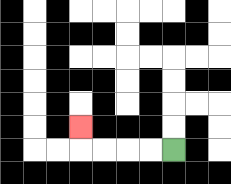{'start': '[7, 6]', 'end': '[3, 5]', 'path_directions': 'L,L,L,L,U', 'path_coordinates': '[[7, 6], [6, 6], [5, 6], [4, 6], [3, 6], [3, 5]]'}